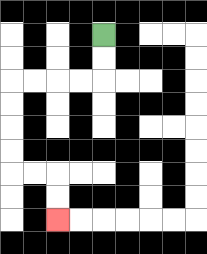{'start': '[4, 1]', 'end': '[2, 9]', 'path_directions': 'D,D,L,L,L,L,D,D,D,D,R,R,D,D', 'path_coordinates': '[[4, 1], [4, 2], [4, 3], [3, 3], [2, 3], [1, 3], [0, 3], [0, 4], [0, 5], [0, 6], [0, 7], [1, 7], [2, 7], [2, 8], [2, 9]]'}